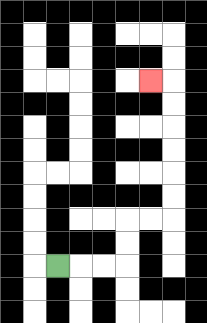{'start': '[2, 11]', 'end': '[6, 3]', 'path_directions': 'R,R,R,U,U,R,R,U,U,U,U,U,U,L', 'path_coordinates': '[[2, 11], [3, 11], [4, 11], [5, 11], [5, 10], [5, 9], [6, 9], [7, 9], [7, 8], [7, 7], [7, 6], [7, 5], [7, 4], [7, 3], [6, 3]]'}